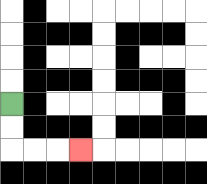{'start': '[0, 4]', 'end': '[3, 6]', 'path_directions': 'D,D,R,R,R', 'path_coordinates': '[[0, 4], [0, 5], [0, 6], [1, 6], [2, 6], [3, 6]]'}